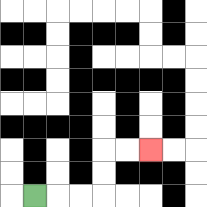{'start': '[1, 8]', 'end': '[6, 6]', 'path_directions': 'R,R,R,U,U,R,R', 'path_coordinates': '[[1, 8], [2, 8], [3, 8], [4, 8], [4, 7], [4, 6], [5, 6], [6, 6]]'}